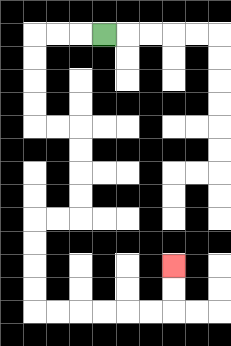{'start': '[4, 1]', 'end': '[7, 11]', 'path_directions': 'L,L,L,D,D,D,D,R,R,D,D,D,D,L,L,D,D,D,D,R,R,R,R,R,R,U,U', 'path_coordinates': '[[4, 1], [3, 1], [2, 1], [1, 1], [1, 2], [1, 3], [1, 4], [1, 5], [2, 5], [3, 5], [3, 6], [3, 7], [3, 8], [3, 9], [2, 9], [1, 9], [1, 10], [1, 11], [1, 12], [1, 13], [2, 13], [3, 13], [4, 13], [5, 13], [6, 13], [7, 13], [7, 12], [7, 11]]'}